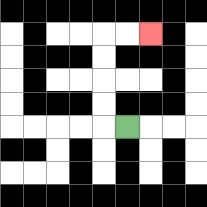{'start': '[5, 5]', 'end': '[6, 1]', 'path_directions': 'L,U,U,U,U,R,R', 'path_coordinates': '[[5, 5], [4, 5], [4, 4], [4, 3], [4, 2], [4, 1], [5, 1], [6, 1]]'}